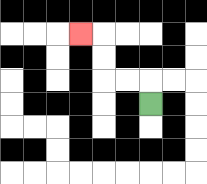{'start': '[6, 4]', 'end': '[3, 1]', 'path_directions': 'U,L,L,U,U,L', 'path_coordinates': '[[6, 4], [6, 3], [5, 3], [4, 3], [4, 2], [4, 1], [3, 1]]'}